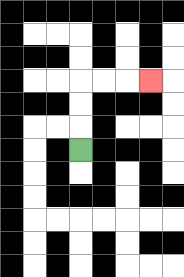{'start': '[3, 6]', 'end': '[6, 3]', 'path_directions': 'U,U,U,R,R,R', 'path_coordinates': '[[3, 6], [3, 5], [3, 4], [3, 3], [4, 3], [5, 3], [6, 3]]'}